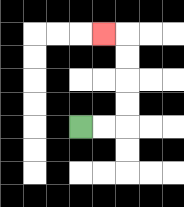{'start': '[3, 5]', 'end': '[4, 1]', 'path_directions': 'R,R,U,U,U,U,L', 'path_coordinates': '[[3, 5], [4, 5], [5, 5], [5, 4], [5, 3], [5, 2], [5, 1], [4, 1]]'}